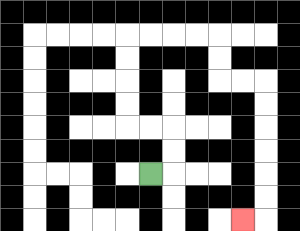{'start': '[6, 7]', 'end': '[10, 9]', 'path_directions': 'R,U,U,L,L,U,U,U,U,R,R,R,R,D,D,R,R,D,D,D,D,D,D,L', 'path_coordinates': '[[6, 7], [7, 7], [7, 6], [7, 5], [6, 5], [5, 5], [5, 4], [5, 3], [5, 2], [5, 1], [6, 1], [7, 1], [8, 1], [9, 1], [9, 2], [9, 3], [10, 3], [11, 3], [11, 4], [11, 5], [11, 6], [11, 7], [11, 8], [11, 9], [10, 9]]'}